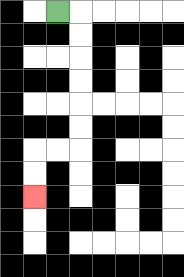{'start': '[2, 0]', 'end': '[1, 8]', 'path_directions': 'R,D,D,D,D,D,D,L,L,D,D', 'path_coordinates': '[[2, 0], [3, 0], [3, 1], [3, 2], [3, 3], [3, 4], [3, 5], [3, 6], [2, 6], [1, 6], [1, 7], [1, 8]]'}